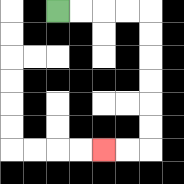{'start': '[2, 0]', 'end': '[4, 6]', 'path_directions': 'R,R,R,R,D,D,D,D,D,D,L,L', 'path_coordinates': '[[2, 0], [3, 0], [4, 0], [5, 0], [6, 0], [6, 1], [6, 2], [6, 3], [6, 4], [6, 5], [6, 6], [5, 6], [4, 6]]'}